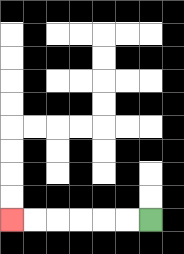{'start': '[6, 9]', 'end': '[0, 9]', 'path_directions': 'L,L,L,L,L,L', 'path_coordinates': '[[6, 9], [5, 9], [4, 9], [3, 9], [2, 9], [1, 9], [0, 9]]'}